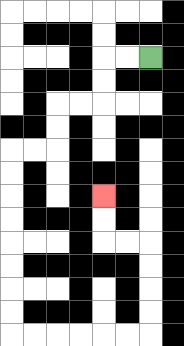{'start': '[6, 2]', 'end': '[4, 8]', 'path_directions': 'L,L,D,D,L,L,D,D,L,L,D,D,D,D,D,D,D,D,R,R,R,R,R,R,U,U,U,U,L,L,U,U', 'path_coordinates': '[[6, 2], [5, 2], [4, 2], [4, 3], [4, 4], [3, 4], [2, 4], [2, 5], [2, 6], [1, 6], [0, 6], [0, 7], [0, 8], [0, 9], [0, 10], [0, 11], [0, 12], [0, 13], [0, 14], [1, 14], [2, 14], [3, 14], [4, 14], [5, 14], [6, 14], [6, 13], [6, 12], [6, 11], [6, 10], [5, 10], [4, 10], [4, 9], [4, 8]]'}